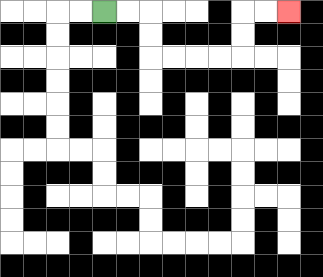{'start': '[4, 0]', 'end': '[12, 0]', 'path_directions': 'R,R,D,D,R,R,R,R,U,U,R,R', 'path_coordinates': '[[4, 0], [5, 0], [6, 0], [6, 1], [6, 2], [7, 2], [8, 2], [9, 2], [10, 2], [10, 1], [10, 0], [11, 0], [12, 0]]'}